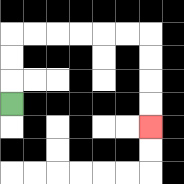{'start': '[0, 4]', 'end': '[6, 5]', 'path_directions': 'U,U,U,R,R,R,R,R,R,D,D,D,D', 'path_coordinates': '[[0, 4], [0, 3], [0, 2], [0, 1], [1, 1], [2, 1], [3, 1], [4, 1], [5, 1], [6, 1], [6, 2], [6, 3], [6, 4], [6, 5]]'}